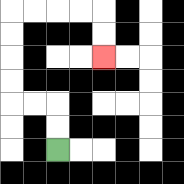{'start': '[2, 6]', 'end': '[4, 2]', 'path_directions': 'U,U,L,L,U,U,U,U,R,R,R,R,D,D', 'path_coordinates': '[[2, 6], [2, 5], [2, 4], [1, 4], [0, 4], [0, 3], [0, 2], [0, 1], [0, 0], [1, 0], [2, 0], [3, 0], [4, 0], [4, 1], [4, 2]]'}